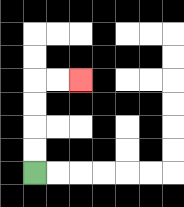{'start': '[1, 7]', 'end': '[3, 3]', 'path_directions': 'U,U,U,U,R,R', 'path_coordinates': '[[1, 7], [1, 6], [1, 5], [1, 4], [1, 3], [2, 3], [3, 3]]'}